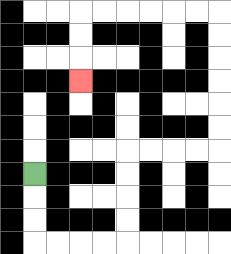{'start': '[1, 7]', 'end': '[3, 3]', 'path_directions': 'D,D,D,R,R,R,R,U,U,U,U,R,R,R,R,U,U,U,U,U,U,L,L,L,L,L,L,D,D,D', 'path_coordinates': '[[1, 7], [1, 8], [1, 9], [1, 10], [2, 10], [3, 10], [4, 10], [5, 10], [5, 9], [5, 8], [5, 7], [5, 6], [6, 6], [7, 6], [8, 6], [9, 6], [9, 5], [9, 4], [9, 3], [9, 2], [9, 1], [9, 0], [8, 0], [7, 0], [6, 0], [5, 0], [4, 0], [3, 0], [3, 1], [3, 2], [3, 3]]'}